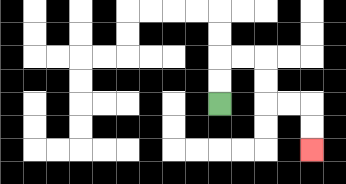{'start': '[9, 4]', 'end': '[13, 6]', 'path_directions': 'U,U,R,R,D,D,R,R,D,D', 'path_coordinates': '[[9, 4], [9, 3], [9, 2], [10, 2], [11, 2], [11, 3], [11, 4], [12, 4], [13, 4], [13, 5], [13, 6]]'}